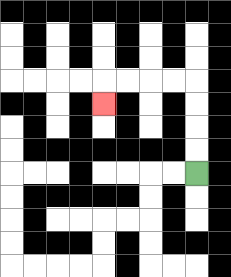{'start': '[8, 7]', 'end': '[4, 4]', 'path_directions': 'U,U,U,U,L,L,L,L,D', 'path_coordinates': '[[8, 7], [8, 6], [8, 5], [8, 4], [8, 3], [7, 3], [6, 3], [5, 3], [4, 3], [4, 4]]'}